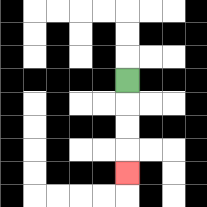{'start': '[5, 3]', 'end': '[5, 7]', 'path_directions': 'D,D,D,D', 'path_coordinates': '[[5, 3], [5, 4], [5, 5], [5, 6], [5, 7]]'}